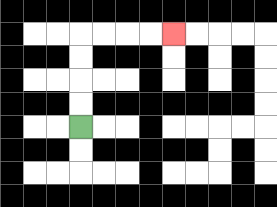{'start': '[3, 5]', 'end': '[7, 1]', 'path_directions': 'U,U,U,U,R,R,R,R', 'path_coordinates': '[[3, 5], [3, 4], [3, 3], [3, 2], [3, 1], [4, 1], [5, 1], [6, 1], [7, 1]]'}